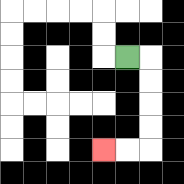{'start': '[5, 2]', 'end': '[4, 6]', 'path_directions': 'R,D,D,D,D,L,L', 'path_coordinates': '[[5, 2], [6, 2], [6, 3], [6, 4], [6, 5], [6, 6], [5, 6], [4, 6]]'}